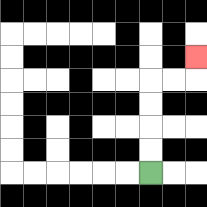{'start': '[6, 7]', 'end': '[8, 2]', 'path_directions': 'U,U,U,U,R,R,U', 'path_coordinates': '[[6, 7], [6, 6], [6, 5], [6, 4], [6, 3], [7, 3], [8, 3], [8, 2]]'}